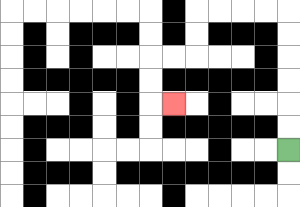{'start': '[12, 6]', 'end': '[7, 4]', 'path_directions': 'U,U,U,U,U,U,L,L,L,L,D,D,L,L,D,D,R', 'path_coordinates': '[[12, 6], [12, 5], [12, 4], [12, 3], [12, 2], [12, 1], [12, 0], [11, 0], [10, 0], [9, 0], [8, 0], [8, 1], [8, 2], [7, 2], [6, 2], [6, 3], [6, 4], [7, 4]]'}